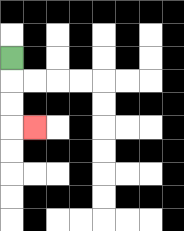{'start': '[0, 2]', 'end': '[1, 5]', 'path_directions': 'D,D,D,R', 'path_coordinates': '[[0, 2], [0, 3], [0, 4], [0, 5], [1, 5]]'}